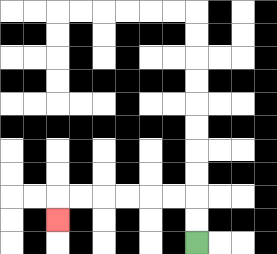{'start': '[8, 10]', 'end': '[2, 9]', 'path_directions': 'U,U,L,L,L,L,L,L,D', 'path_coordinates': '[[8, 10], [8, 9], [8, 8], [7, 8], [6, 8], [5, 8], [4, 8], [3, 8], [2, 8], [2, 9]]'}